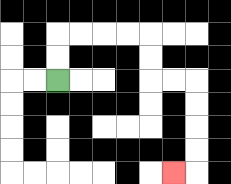{'start': '[2, 3]', 'end': '[7, 7]', 'path_directions': 'U,U,R,R,R,R,D,D,R,R,D,D,D,D,L', 'path_coordinates': '[[2, 3], [2, 2], [2, 1], [3, 1], [4, 1], [5, 1], [6, 1], [6, 2], [6, 3], [7, 3], [8, 3], [8, 4], [8, 5], [8, 6], [8, 7], [7, 7]]'}